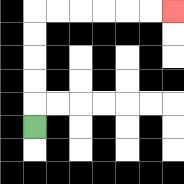{'start': '[1, 5]', 'end': '[7, 0]', 'path_directions': 'U,U,U,U,U,R,R,R,R,R,R', 'path_coordinates': '[[1, 5], [1, 4], [1, 3], [1, 2], [1, 1], [1, 0], [2, 0], [3, 0], [4, 0], [5, 0], [6, 0], [7, 0]]'}